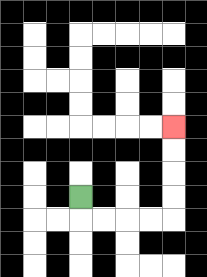{'start': '[3, 8]', 'end': '[7, 5]', 'path_directions': 'D,R,R,R,R,U,U,U,U', 'path_coordinates': '[[3, 8], [3, 9], [4, 9], [5, 9], [6, 9], [7, 9], [7, 8], [7, 7], [7, 6], [7, 5]]'}